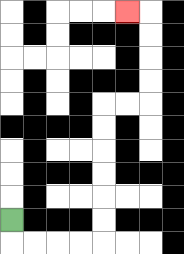{'start': '[0, 9]', 'end': '[5, 0]', 'path_directions': 'D,R,R,R,R,U,U,U,U,U,U,R,R,U,U,U,U,L', 'path_coordinates': '[[0, 9], [0, 10], [1, 10], [2, 10], [3, 10], [4, 10], [4, 9], [4, 8], [4, 7], [4, 6], [4, 5], [4, 4], [5, 4], [6, 4], [6, 3], [6, 2], [6, 1], [6, 0], [5, 0]]'}